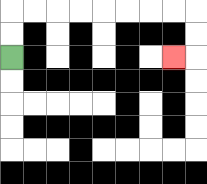{'start': '[0, 2]', 'end': '[7, 2]', 'path_directions': 'U,U,R,R,R,R,R,R,R,R,D,D,L', 'path_coordinates': '[[0, 2], [0, 1], [0, 0], [1, 0], [2, 0], [3, 0], [4, 0], [5, 0], [6, 0], [7, 0], [8, 0], [8, 1], [8, 2], [7, 2]]'}